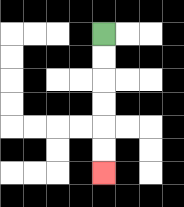{'start': '[4, 1]', 'end': '[4, 7]', 'path_directions': 'D,D,D,D,D,D', 'path_coordinates': '[[4, 1], [4, 2], [4, 3], [4, 4], [4, 5], [4, 6], [4, 7]]'}